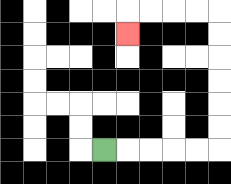{'start': '[4, 6]', 'end': '[5, 1]', 'path_directions': 'R,R,R,R,R,U,U,U,U,U,U,L,L,L,L,D', 'path_coordinates': '[[4, 6], [5, 6], [6, 6], [7, 6], [8, 6], [9, 6], [9, 5], [9, 4], [9, 3], [9, 2], [9, 1], [9, 0], [8, 0], [7, 0], [6, 0], [5, 0], [5, 1]]'}